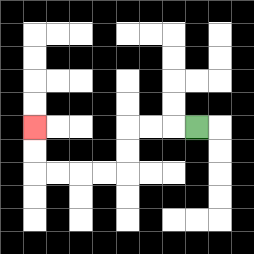{'start': '[8, 5]', 'end': '[1, 5]', 'path_directions': 'L,L,L,D,D,L,L,L,L,U,U', 'path_coordinates': '[[8, 5], [7, 5], [6, 5], [5, 5], [5, 6], [5, 7], [4, 7], [3, 7], [2, 7], [1, 7], [1, 6], [1, 5]]'}